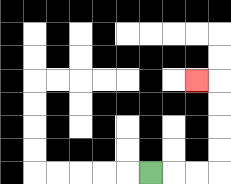{'start': '[6, 7]', 'end': '[8, 3]', 'path_directions': 'R,R,R,U,U,U,U,L', 'path_coordinates': '[[6, 7], [7, 7], [8, 7], [9, 7], [9, 6], [9, 5], [9, 4], [9, 3], [8, 3]]'}